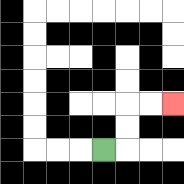{'start': '[4, 6]', 'end': '[7, 4]', 'path_directions': 'R,U,U,R,R', 'path_coordinates': '[[4, 6], [5, 6], [5, 5], [5, 4], [6, 4], [7, 4]]'}